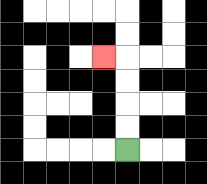{'start': '[5, 6]', 'end': '[4, 2]', 'path_directions': 'U,U,U,U,L', 'path_coordinates': '[[5, 6], [5, 5], [5, 4], [5, 3], [5, 2], [4, 2]]'}